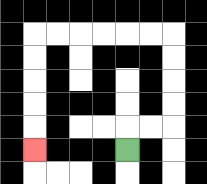{'start': '[5, 6]', 'end': '[1, 6]', 'path_directions': 'U,R,R,U,U,U,U,L,L,L,L,L,L,D,D,D,D,D', 'path_coordinates': '[[5, 6], [5, 5], [6, 5], [7, 5], [7, 4], [7, 3], [7, 2], [7, 1], [6, 1], [5, 1], [4, 1], [3, 1], [2, 1], [1, 1], [1, 2], [1, 3], [1, 4], [1, 5], [1, 6]]'}